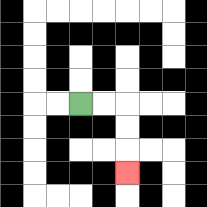{'start': '[3, 4]', 'end': '[5, 7]', 'path_directions': 'R,R,D,D,D', 'path_coordinates': '[[3, 4], [4, 4], [5, 4], [5, 5], [5, 6], [5, 7]]'}